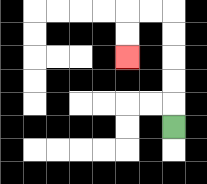{'start': '[7, 5]', 'end': '[5, 2]', 'path_directions': 'U,U,U,U,U,L,L,D,D', 'path_coordinates': '[[7, 5], [7, 4], [7, 3], [7, 2], [7, 1], [7, 0], [6, 0], [5, 0], [5, 1], [5, 2]]'}